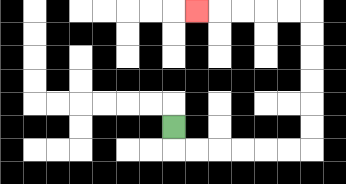{'start': '[7, 5]', 'end': '[8, 0]', 'path_directions': 'D,R,R,R,R,R,R,U,U,U,U,U,U,L,L,L,L,L', 'path_coordinates': '[[7, 5], [7, 6], [8, 6], [9, 6], [10, 6], [11, 6], [12, 6], [13, 6], [13, 5], [13, 4], [13, 3], [13, 2], [13, 1], [13, 0], [12, 0], [11, 0], [10, 0], [9, 0], [8, 0]]'}